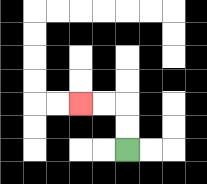{'start': '[5, 6]', 'end': '[3, 4]', 'path_directions': 'U,U,L,L', 'path_coordinates': '[[5, 6], [5, 5], [5, 4], [4, 4], [3, 4]]'}